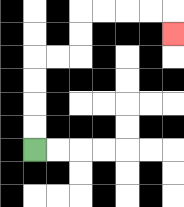{'start': '[1, 6]', 'end': '[7, 1]', 'path_directions': 'U,U,U,U,R,R,U,U,R,R,R,R,D', 'path_coordinates': '[[1, 6], [1, 5], [1, 4], [1, 3], [1, 2], [2, 2], [3, 2], [3, 1], [3, 0], [4, 0], [5, 0], [6, 0], [7, 0], [7, 1]]'}